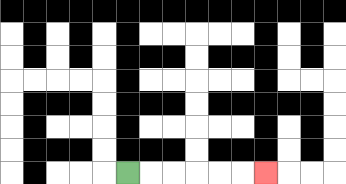{'start': '[5, 7]', 'end': '[11, 7]', 'path_directions': 'R,R,R,R,R,R', 'path_coordinates': '[[5, 7], [6, 7], [7, 7], [8, 7], [9, 7], [10, 7], [11, 7]]'}